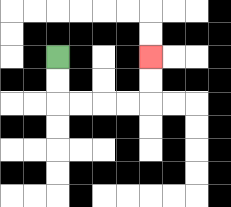{'start': '[2, 2]', 'end': '[6, 2]', 'path_directions': 'D,D,R,R,R,R,U,U', 'path_coordinates': '[[2, 2], [2, 3], [2, 4], [3, 4], [4, 4], [5, 4], [6, 4], [6, 3], [6, 2]]'}